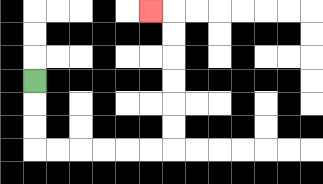{'start': '[1, 3]', 'end': '[6, 0]', 'path_directions': 'D,D,D,R,R,R,R,R,R,U,U,U,U,U,U,L', 'path_coordinates': '[[1, 3], [1, 4], [1, 5], [1, 6], [2, 6], [3, 6], [4, 6], [5, 6], [6, 6], [7, 6], [7, 5], [7, 4], [7, 3], [7, 2], [7, 1], [7, 0], [6, 0]]'}